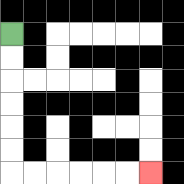{'start': '[0, 1]', 'end': '[6, 7]', 'path_directions': 'D,D,D,D,D,D,R,R,R,R,R,R', 'path_coordinates': '[[0, 1], [0, 2], [0, 3], [0, 4], [0, 5], [0, 6], [0, 7], [1, 7], [2, 7], [3, 7], [4, 7], [5, 7], [6, 7]]'}